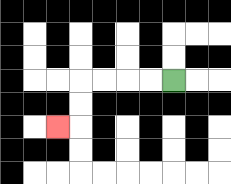{'start': '[7, 3]', 'end': '[2, 5]', 'path_directions': 'L,L,L,L,D,D,L', 'path_coordinates': '[[7, 3], [6, 3], [5, 3], [4, 3], [3, 3], [3, 4], [3, 5], [2, 5]]'}